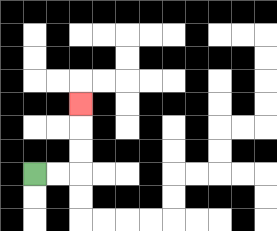{'start': '[1, 7]', 'end': '[3, 4]', 'path_directions': 'R,R,U,U,U', 'path_coordinates': '[[1, 7], [2, 7], [3, 7], [3, 6], [3, 5], [3, 4]]'}